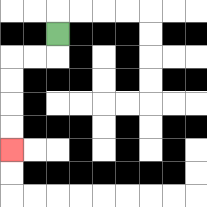{'start': '[2, 1]', 'end': '[0, 6]', 'path_directions': 'D,L,L,D,D,D,D', 'path_coordinates': '[[2, 1], [2, 2], [1, 2], [0, 2], [0, 3], [0, 4], [0, 5], [0, 6]]'}